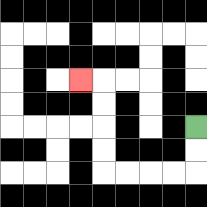{'start': '[8, 5]', 'end': '[3, 3]', 'path_directions': 'D,D,L,L,L,L,U,U,U,U,L', 'path_coordinates': '[[8, 5], [8, 6], [8, 7], [7, 7], [6, 7], [5, 7], [4, 7], [4, 6], [4, 5], [4, 4], [4, 3], [3, 3]]'}